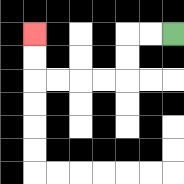{'start': '[7, 1]', 'end': '[1, 1]', 'path_directions': 'L,L,D,D,L,L,L,L,U,U', 'path_coordinates': '[[7, 1], [6, 1], [5, 1], [5, 2], [5, 3], [4, 3], [3, 3], [2, 3], [1, 3], [1, 2], [1, 1]]'}